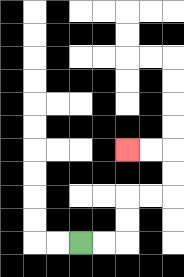{'start': '[3, 10]', 'end': '[5, 6]', 'path_directions': 'R,R,U,U,R,R,U,U,L,L', 'path_coordinates': '[[3, 10], [4, 10], [5, 10], [5, 9], [5, 8], [6, 8], [7, 8], [7, 7], [7, 6], [6, 6], [5, 6]]'}